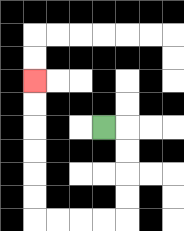{'start': '[4, 5]', 'end': '[1, 3]', 'path_directions': 'R,D,D,D,D,L,L,L,L,U,U,U,U,U,U', 'path_coordinates': '[[4, 5], [5, 5], [5, 6], [5, 7], [5, 8], [5, 9], [4, 9], [3, 9], [2, 9], [1, 9], [1, 8], [1, 7], [1, 6], [1, 5], [1, 4], [1, 3]]'}